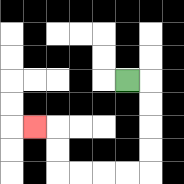{'start': '[5, 3]', 'end': '[1, 5]', 'path_directions': 'R,D,D,D,D,L,L,L,L,U,U,L', 'path_coordinates': '[[5, 3], [6, 3], [6, 4], [6, 5], [6, 6], [6, 7], [5, 7], [4, 7], [3, 7], [2, 7], [2, 6], [2, 5], [1, 5]]'}